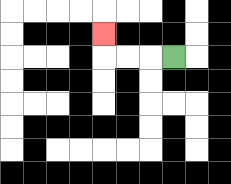{'start': '[7, 2]', 'end': '[4, 1]', 'path_directions': 'L,L,L,U', 'path_coordinates': '[[7, 2], [6, 2], [5, 2], [4, 2], [4, 1]]'}